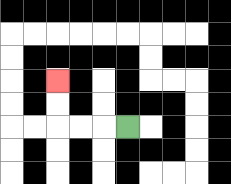{'start': '[5, 5]', 'end': '[2, 3]', 'path_directions': 'L,L,L,U,U', 'path_coordinates': '[[5, 5], [4, 5], [3, 5], [2, 5], [2, 4], [2, 3]]'}